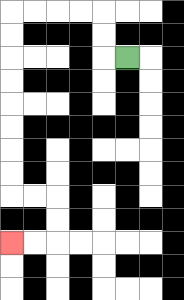{'start': '[5, 2]', 'end': '[0, 10]', 'path_directions': 'L,U,U,L,L,L,L,D,D,D,D,D,D,D,D,R,R,D,D,L,L', 'path_coordinates': '[[5, 2], [4, 2], [4, 1], [4, 0], [3, 0], [2, 0], [1, 0], [0, 0], [0, 1], [0, 2], [0, 3], [0, 4], [0, 5], [0, 6], [0, 7], [0, 8], [1, 8], [2, 8], [2, 9], [2, 10], [1, 10], [0, 10]]'}